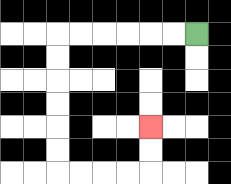{'start': '[8, 1]', 'end': '[6, 5]', 'path_directions': 'L,L,L,L,L,L,D,D,D,D,D,D,R,R,R,R,U,U', 'path_coordinates': '[[8, 1], [7, 1], [6, 1], [5, 1], [4, 1], [3, 1], [2, 1], [2, 2], [2, 3], [2, 4], [2, 5], [2, 6], [2, 7], [3, 7], [4, 7], [5, 7], [6, 7], [6, 6], [6, 5]]'}